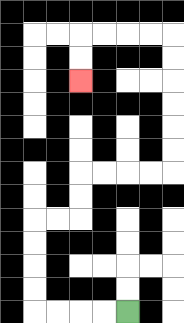{'start': '[5, 13]', 'end': '[3, 3]', 'path_directions': 'L,L,L,L,U,U,U,U,R,R,U,U,R,R,R,R,U,U,U,U,U,U,L,L,L,L,D,D', 'path_coordinates': '[[5, 13], [4, 13], [3, 13], [2, 13], [1, 13], [1, 12], [1, 11], [1, 10], [1, 9], [2, 9], [3, 9], [3, 8], [3, 7], [4, 7], [5, 7], [6, 7], [7, 7], [7, 6], [7, 5], [7, 4], [7, 3], [7, 2], [7, 1], [6, 1], [5, 1], [4, 1], [3, 1], [3, 2], [3, 3]]'}